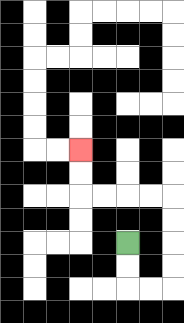{'start': '[5, 10]', 'end': '[3, 6]', 'path_directions': 'D,D,R,R,U,U,U,U,L,L,L,L,U,U', 'path_coordinates': '[[5, 10], [5, 11], [5, 12], [6, 12], [7, 12], [7, 11], [7, 10], [7, 9], [7, 8], [6, 8], [5, 8], [4, 8], [3, 8], [3, 7], [3, 6]]'}